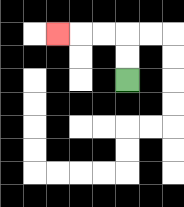{'start': '[5, 3]', 'end': '[2, 1]', 'path_directions': 'U,U,L,L,L', 'path_coordinates': '[[5, 3], [5, 2], [5, 1], [4, 1], [3, 1], [2, 1]]'}